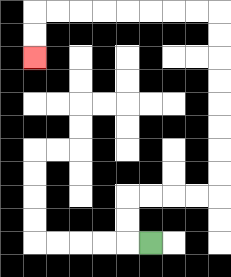{'start': '[6, 10]', 'end': '[1, 2]', 'path_directions': 'L,U,U,R,R,R,R,U,U,U,U,U,U,U,U,L,L,L,L,L,L,L,L,D,D', 'path_coordinates': '[[6, 10], [5, 10], [5, 9], [5, 8], [6, 8], [7, 8], [8, 8], [9, 8], [9, 7], [9, 6], [9, 5], [9, 4], [9, 3], [9, 2], [9, 1], [9, 0], [8, 0], [7, 0], [6, 0], [5, 0], [4, 0], [3, 0], [2, 0], [1, 0], [1, 1], [1, 2]]'}